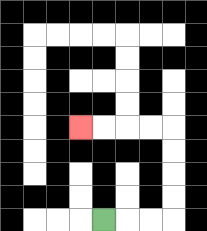{'start': '[4, 9]', 'end': '[3, 5]', 'path_directions': 'R,R,R,U,U,U,U,L,L,L,L', 'path_coordinates': '[[4, 9], [5, 9], [6, 9], [7, 9], [7, 8], [7, 7], [7, 6], [7, 5], [6, 5], [5, 5], [4, 5], [3, 5]]'}